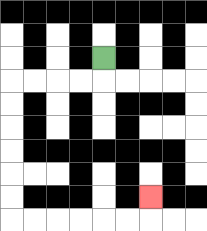{'start': '[4, 2]', 'end': '[6, 8]', 'path_directions': 'D,L,L,L,L,D,D,D,D,D,D,R,R,R,R,R,R,U', 'path_coordinates': '[[4, 2], [4, 3], [3, 3], [2, 3], [1, 3], [0, 3], [0, 4], [0, 5], [0, 6], [0, 7], [0, 8], [0, 9], [1, 9], [2, 9], [3, 9], [4, 9], [5, 9], [6, 9], [6, 8]]'}